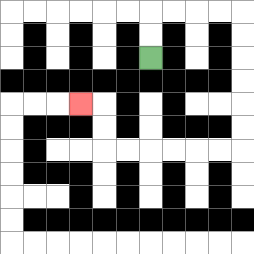{'start': '[6, 2]', 'end': '[3, 4]', 'path_directions': 'U,U,R,R,R,R,D,D,D,D,D,D,L,L,L,L,L,L,U,U,L', 'path_coordinates': '[[6, 2], [6, 1], [6, 0], [7, 0], [8, 0], [9, 0], [10, 0], [10, 1], [10, 2], [10, 3], [10, 4], [10, 5], [10, 6], [9, 6], [8, 6], [7, 6], [6, 6], [5, 6], [4, 6], [4, 5], [4, 4], [3, 4]]'}